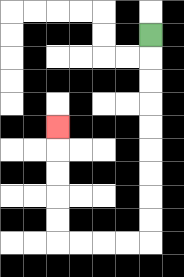{'start': '[6, 1]', 'end': '[2, 5]', 'path_directions': 'D,D,D,D,D,D,D,D,D,L,L,L,L,U,U,U,U,U', 'path_coordinates': '[[6, 1], [6, 2], [6, 3], [6, 4], [6, 5], [6, 6], [6, 7], [6, 8], [6, 9], [6, 10], [5, 10], [4, 10], [3, 10], [2, 10], [2, 9], [2, 8], [2, 7], [2, 6], [2, 5]]'}